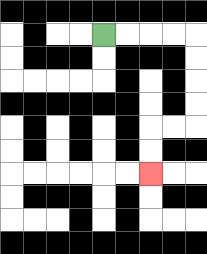{'start': '[4, 1]', 'end': '[6, 7]', 'path_directions': 'R,R,R,R,D,D,D,D,L,L,D,D', 'path_coordinates': '[[4, 1], [5, 1], [6, 1], [7, 1], [8, 1], [8, 2], [8, 3], [8, 4], [8, 5], [7, 5], [6, 5], [6, 6], [6, 7]]'}